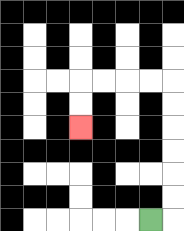{'start': '[6, 9]', 'end': '[3, 5]', 'path_directions': 'R,U,U,U,U,U,U,L,L,L,L,D,D', 'path_coordinates': '[[6, 9], [7, 9], [7, 8], [7, 7], [7, 6], [7, 5], [7, 4], [7, 3], [6, 3], [5, 3], [4, 3], [3, 3], [3, 4], [3, 5]]'}